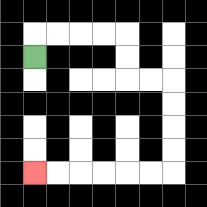{'start': '[1, 2]', 'end': '[1, 7]', 'path_directions': 'U,R,R,R,R,D,D,R,R,D,D,D,D,L,L,L,L,L,L', 'path_coordinates': '[[1, 2], [1, 1], [2, 1], [3, 1], [4, 1], [5, 1], [5, 2], [5, 3], [6, 3], [7, 3], [7, 4], [7, 5], [7, 6], [7, 7], [6, 7], [5, 7], [4, 7], [3, 7], [2, 7], [1, 7]]'}